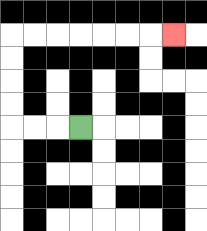{'start': '[3, 5]', 'end': '[7, 1]', 'path_directions': 'L,L,L,U,U,U,U,R,R,R,R,R,R,R', 'path_coordinates': '[[3, 5], [2, 5], [1, 5], [0, 5], [0, 4], [0, 3], [0, 2], [0, 1], [1, 1], [2, 1], [3, 1], [4, 1], [5, 1], [6, 1], [7, 1]]'}